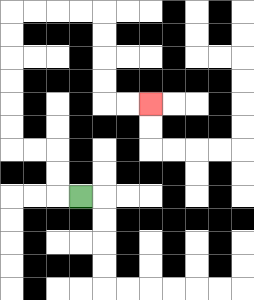{'start': '[3, 8]', 'end': '[6, 4]', 'path_directions': 'L,U,U,L,L,U,U,U,U,U,U,R,R,R,R,D,D,D,D,R,R', 'path_coordinates': '[[3, 8], [2, 8], [2, 7], [2, 6], [1, 6], [0, 6], [0, 5], [0, 4], [0, 3], [0, 2], [0, 1], [0, 0], [1, 0], [2, 0], [3, 0], [4, 0], [4, 1], [4, 2], [4, 3], [4, 4], [5, 4], [6, 4]]'}